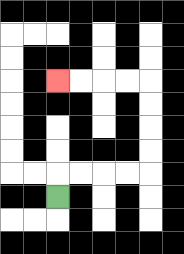{'start': '[2, 8]', 'end': '[2, 3]', 'path_directions': 'U,R,R,R,R,U,U,U,U,L,L,L,L', 'path_coordinates': '[[2, 8], [2, 7], [3, 7], [4, 7], [5, 7], [6, 7], [6, 6], [6, 5], [6, 4], [6, 3], [5, 3], [4, 3], [3, 3], [2, 3]]'}